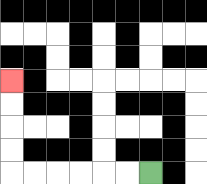{'start': '[6, 7]', 'end': '[0, 3]', 'path_directions': 'L,L,L,L,L,L,U,U,U,U', 'path_coordinates': '[[6, 7], [5, 7], [4, 7], [3, 7], [2, 7], [1, 7], [0, 7], [0, 6], [0, 5], [0, 4], [0, 3]]'}